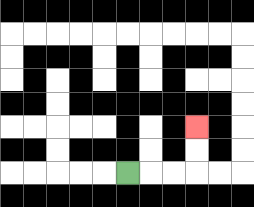{'start': '[5, 7]', 'end': '[8, 5]', 'path_directions': 'R,R,R,U,U', 'path_coordinates': '[[5, 7], [6, 7], [7, 7], [8, 7], [8, 6], [8, 5]]'}